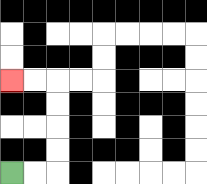{'start': '[0, 7]', 'end': '[0, 3]', 'path_directions': 'R,R,U,U,U,U,L,L', 'path_coordinates': '[[0, 7], [1, 7], [2, 7], [2, 6], [2, 5], [2, 4], [2, 3], [1, 3], [0, 3]]'}